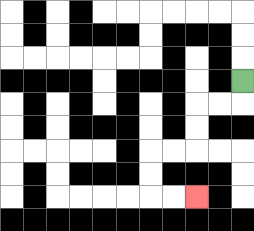{'start': '[10, 3]', 'end': '[8, 8]', 'path_directions': 'D,L,L,D,D,L,L,D,D,R,R', 'path_coordinates': '[[10, 3], [10, 4], [9, 4], [8, 4], [8, 5], [8, 6], [7, 6], [6, 6], [6, 7], [6, 8], [7, 8], [8, 8]]'}